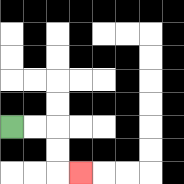{'start': '[0, 5]', 'end': '[3, 7]', 'path_directions': 'R,R,D,D,R', 'path_coordinates': '[[0, 5], [1, 5], [2, 5], [2, 6], [2, 7], [3, 7]]'}